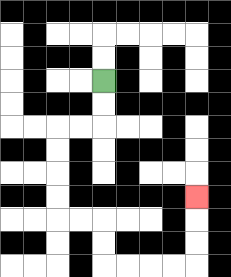{'start': '[4, 3]', 'end': '[8, 8]', 'path_directions': 'D,D,L,L,D,D,D,D,R,R,D,D,R,R,R,R,U,U,U', 'path_coordinates': '[[4, 3], [4, 4], [4, 5], [3, 5], [2, 5], [2, 6], [2, 7], [2, 8], [2, 9], [3, 9], [4, 9], [4, 10], [4, 11], [5, 11], [6, 11], [7, 11], [8, 11], [8, 10], [8, 9], [8, 8]]'}